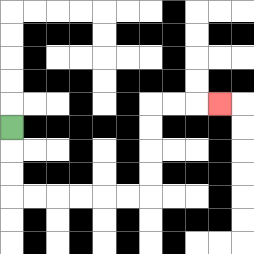{'start': '[0, 5]', 'end': '[9, 4]', 'path_directions': 'D,D,D,R,R,R,R,R,R,U,U,U,U,R,R,R', 'path_coordinates': '[[0, 5], [0, 6], [0, 7], [0, 8], [1, 8], [2, 8], [3, 8], [4, 8], [5, 8], [6, 8], [6, 7], [6, 6], [6, 5], [6, 4], [7, 4], [8, 4], [9, 4]]'}